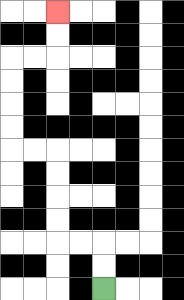{'start': '[4, 12]', 'end': '[2, 0]', 'path_directions': 'U,U,L,L,U,U,U,U,L,L,U,U,U,U,R,R,U,U', 'path_coordinates': '[[4, 12], [4, 11], [4, 10], [3, 10], [2, 10], [2, 9], [2, 8], [2, 7], [2, 6], [1, 6], [0, 6], [0, 5], [0, 4], [0, 3], [0, 2], [1, 2], [2, 2], [2, 1], [2, 0]]'}